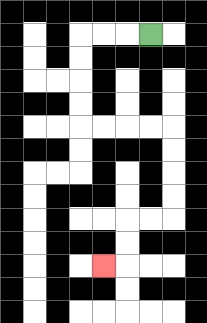{'start': '[6, 1]', 'end': '[4, 11]', 'path_directions': 'L,L,L,D,D,D,D,R,R,R,R,D,D,D,D,L,L,D,D,L', 'path_coordinates': '[[6, 1], [5, 1], [4, 1], [3, 1], [3, 2], [3, 3], [3, 4], [3, 5], [4, 5], [5, 5], [6, 5], [7, 5], [7, 6], [7, 7], [7, 8], [7, 9], [6, 9], [5, 9], [5, 10], [5, 11], [4, 11]]'}